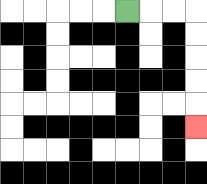{'start': '[5, 0]', 'end': '[8, 5]', 'path_directions': 'R,R,R,D,D,D,D,D', 'path_coordinates': '[[5, 0], [6, 0], [7, 0], [8, 0], [8, 1], [8, 2], [8, 3], [8, 4], [8, 5]]'}